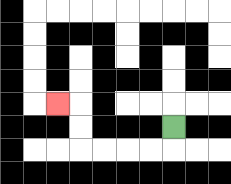{'start': '[7, 5]', 'end': '[2, 4]', 'path_directions': 'D,L,L,L,L,U,U,L', 'path_coordinates': '[[7, 5], [7, 6], [6, 6], [5, 6], [4, 6], [3, 6], [3, 5], [3, 4], [2, 4]]'}